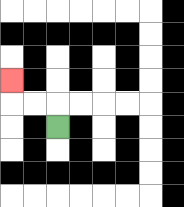{'start': '[2, 5]', 'end': '[0, 3]', 'path_directions': 'U,L,L,U', 'path_coordinates': '[[2, 5], [2, 4], [1, 4], [0, 4], [0, 3]]'}